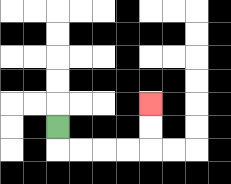{'start': '[2, 5]', 'end': '[6, 4]', 'path_directions': 'D,R,R,R,R,U,U', 'path_coordinates': '[[2, 5], [2, 6], [3, 6], [4, 6], [5, 6], [6, 6], [6, 5], [6, 4]]'}